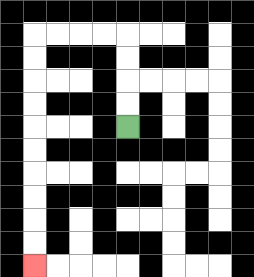{'start': '[5, 5]', 'end': '[1, 11]', 'path_directions': 'U,U,U,U,L,L,L,L,D,D,D,D,D,D,D,D,D,D', 'path_coordinates': '[[5, 5], [5, 4], [5, 3], [5, 2], [5, 1], [4, 1], [3, 1], [2, 1], [1, 1], [1, 2], [1, 3], [1, 4], [1, 5], [1, 6], [1, 7], [1, 8], [1, 9], [1, 10], [1, 11]]'}